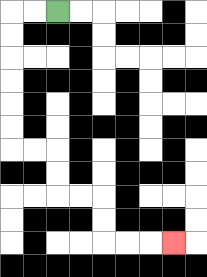{'start': '[2, 0]', 'end': '[7, 10]', 'path_directions': 'L,L,D,D,D,D,D,D,R,R,D,D,R,R,D,D,R,R,R', 'path_coordinates': '[[2, 0], [1, 0], [0, 0], [0, 1], [0, 2], [0, 3], [0, 4], [0, 5], [0, 6], [1, 6], [2, 6], [2, 7], [2, 8], [3, 8], [4, 8], [4, 9], [4, 10], [5, 10], [6, 10], [7, 10]]'}